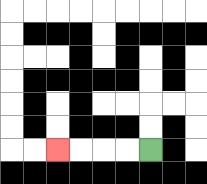{'start': '[6, 6]', 'end': '[2, 6]', 'path_directions': 'L,L,L,L', 'path_coordinates': '[[6, 6], [5, 6], [4, 6], [3, 6], [2, 6]]'}